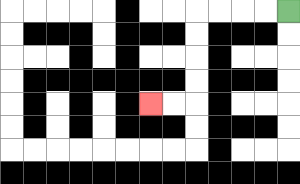{'start': '[12, 0]', 'end': '[6, 4]', 'path_directions': 'L,L,L,L,D,D,D,D,L,L', 'path_coordinates': '[[12, 0], [11, 0], [10, 0], [9, 0], [8, 0], [8, 1], [8, 2], [8, 3], [8, 4], [7, 4], [6, 4]]'}